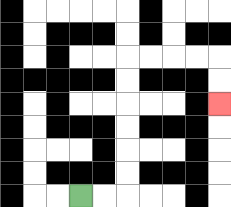{'start': '[3, 8]', 'end': '[9, 4]', 'path_directions': 'R,R,U,U,U,U,U,U,R,R,R,R,D,D', 'path_coordinates': '[[3, 8], [4, 8], [5, 8], [5, 7], [5, 6], [5, 5], [5, 4], [5, 3], [5, 2], [6, 2], [7, 2], [8, 2], [9, 2], [9, 3], [9, 4]]'}